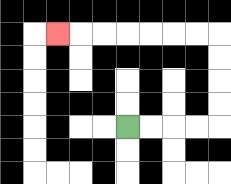{'start': '[5, 5]', 'end': '[2, 1]', 'path_directions': 'R,R,R,R,U,U,U,U,L,L,L,L,L,L,L', 'path_coordinates': '[[5, 5], [6, 5], [7, 5], [8, 5], [9, 5], [9, 4], [9, 3], [9, 2], [9, 1], [8, 1], [7, 1], [6, 1], [5, 1], [4, 1], [3, 1], [2, 1]]'}